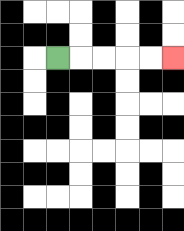{'start': '[2, 2]', 'end': '[7, 2]', 'path_directions': 'R,R,R,R,R', 'path_coordinates': '[[2, 2], [3, 2], [4, 2], [5, 2], [6, 2], [7, 2]]'}